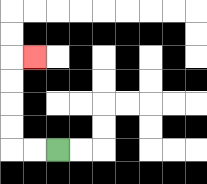{'start': '[2, 6]', 'end': '[1, 2]', 'path_directions': 'L,L,U,U,U,U,R', 'path_coordinates': '[[2, 6], [1, 6], [0, 6], [0, 5], [0, 4], [0, 3], [0, 2], [1, 2]]'}